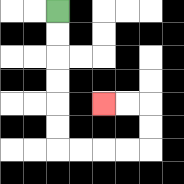{'start': '[2, 0]', 'end': '[4, 4]', 'path_directions': 'D,D,D,D,D,D,R,R,R,R,U,U,L,L', 'path_coordinates': '[[2, 0], [2, 1], [2, 2], [2, 3], [2, 4], [2, 5], [2, 6], [3, 6], [4, 6], [5, 6], [6, 6], [6, 5], [6, 4], [5, 4], [4, 4]]'}